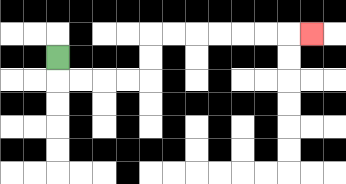{'start': '[2, 2]', 'end': '[13, 1]', 'path_directions': 'D,R,R,R,R,U,U,R,R,R,R,R,R,R', 'path_coordinates': '[[2, 2], [2, 3], [3, 3], [4, 3], [5, 3], [6, 3], [6, 2], [6, 1], [7, 1], [8, 1], [9, 1], [10, 1], [11, 1], [12, 1], [13, 1]]'}